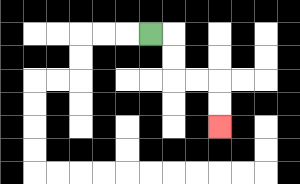{'start': '[6, 1]', 'end': '[9, 5]', 'path_directions': 'R,D,D,R,R,D,D', 'path_coordinates': '[[6, 1], [7, 1], [7, 2], [7, 3], [8, 3], [9, 3], [9, 4], [9, 5]]'}